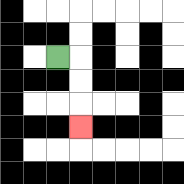{'start': '[2, 2]', 'end': '[3, 5]', 'path_directions': 'R,D,D,D', 'path_coordinates': '[[2, 2], [3, 2], [3, 3], [3, 4], [3, 5]]'}